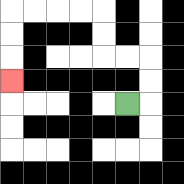{'start': '[5, 4]', 'end': '[0, 3]', 'path_directions': 'R,U,U,L,L,U,U,L,L,L,L,D,D,D', 'path_coordinates': '[[5, 4], [6, 4], [6, 3], [6, 2], [5, 2], [4, 2], [4, 1], [4, 0], [3, 0], [2, 0], [1, 0], [0, 0], [0, 1], [0, 2], [0, 3]]'}